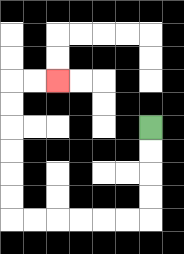{'start': '[6, 5]', 'end': '[2, 3]', 'path_directions': 'D,D,D,D,L,L,L,L,L,L,U,U,U,U,U,U,R,R', 'path_coordinates': '[[6, 5], [6, 6], [6, 7], [6, 8], [6, 9], [5, 9], [4, 9], [3, 9], [2, 9], [1, 9], [0, 9], [0, 8], [0, 7], [0, 6], [0, 5], [0, 4], [0, 3], [1, 3], [2, 3]]'}